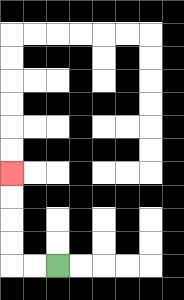{'start': '[2, 11]', 'end': '[0, 7]', 'path_directions': 'L,L,U,U,U,U', 'path_coordinates': '[[2, 11], [1, 11], [0, 11], [0, 10], [0, 9], [0, 8], [0, 7]]'}